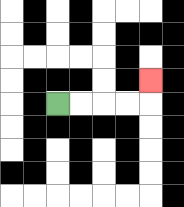{'start': '[2, 4]', 'end': '[6, 3]', 'path_directions': 'R,R,R,R,U', 'path_coordinates': '[[2, 4], [3, 4], [4, 4], [5, 4], [6, 4], [6, 3]]'}